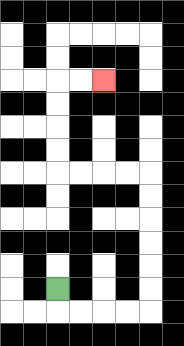{'start': '[2, 12]', 'end': '[4, 3]', 'path_directions': 'D,R,R,R,R,U,U,U,U,U,U,L,L,L,L,U,U,U,U,R,R', 'path_coordinates': '[[2, 12], [2, 13], [3, 13], [4, 13], [5, 13], [6, 13], [6, 12], [6, 11], [6, 10], [6, 9], [6, 8], [6, 7], [5, 7], [4, 7], [3, 7], [2, 7], [2, 6], [2, 5], [2, 4], [2, 3], [3, 3], [4, 3]]'}